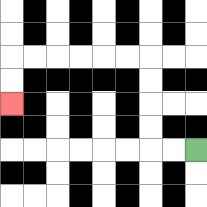{'start': '[8, 6]', 'end': '[0, 4]', 'path_directions': 'L,L,U,U,U,U,L,L,L,L,L,L,D,D', 'path_coordinates': '[[8, 6], [7, 6], [6, 6], [6, 5], [6, 4], [6, 3], [6, 2], [5, 2], [4, 2], [3, 2], [2, 2], [1, 2], [0, 2], [0, 3], [0, 4]]'}